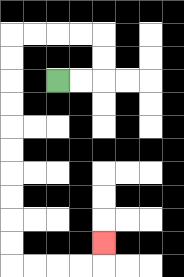{'start': '[2, 3]', 'end': '[4, 10]', 'path_directions': 'R,R,U,U,L,L,L,L,D,D,D,D,D,D,D,D,D,D,R,R,R,R,U', 'path_coordinates': '[[2, 3], [3, 3], [4, 3], [4, 2], [4, 1], [3, 1], [2, 1], [1, 1], [0, 1], [0, 2], [0, 3], [0, 4], [0, 5], [0, 6], [0, 7], [0, 8], [0, 9], [0, 10], [0, 11], [1, 11], [2, 11], [3, 11], [4, 11], [4, 10]]'}